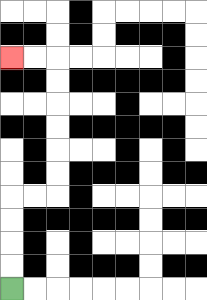{'start': '[0, 12]', 'end': '[0, 2]', 'path_directions': 'U,U,U,U,R,R,U,U,U,U,U,U,L,L', 'path_coordinates': '[[0, 12], [0, 11], [0, 10], [0, 9], [0, 8], [1, 8], [2, 8], [2, 7], [2, 6], [2, 5], [2, 4], [2, 3], [2, 2], [1, 2], [0, 2]]'}